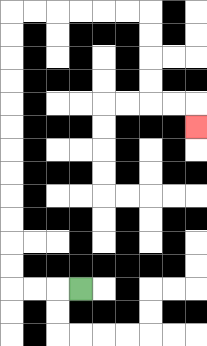{'start': '[3, 12]', 'end': '[8, 5]', 'path_directions': 'L,L,L,U,U,U,U,U,U,U,U,U,U,U,U,R,R,R,R,R,R,D,D,D,D,R,R,D', 'path_coordinates': '[[3, 12], [2, 12], [1, 12], [0, 12], [0, 11], [0, 10], [0, 9], [0, 8], [0, 7], [0, 6], [0, 5], [0, 4], [0, 3], [0, 2], [0, 1], [0, 0], [1, 0], [2, 0], [3, 0], [4, 0], [5, 0], [6, 0], [6, 1], [6, 2], [6, 3], [6, 4], [7, 4], [8, 4], [8, 5]]'}